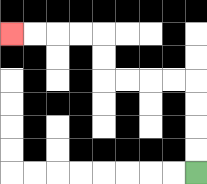{'start': '[8, 7]', 'end': '[0, 1]', 'path_directions': 'U,U,U,U,L,L,L,L,U,U,L,L,L,L', 'path_coordinates': '[[8, 7], [8, 6], [8, 5], [8, 4], [8, 3], [7, 3], [6, 3], [5, 3], [4, 3], [4, 2], [4, 1], [3, 1], [2, 1], [1, 1], [0, 1]]'}